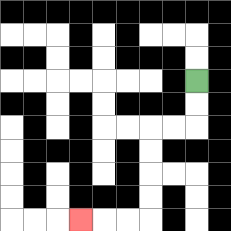{'start': '[8, 3]', 'end': '[3, 9]', 'path_directions': 'D,D,L,L,D,D,D,D,L,L,L', 'path_coordinates': '[[8, 3], [8, 4], [8, 5], [7, 5], [6, 5], [6, 6], [6, 7], [6, 8], [6, 9], [5, 9], [4, 9], [3, 9]]'}